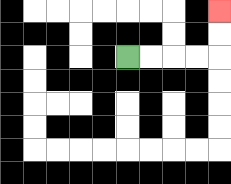{'start': '[5, 2]', 'end': '[9, 0]', 'path_directions': 'R,R,R,R,U,U', 'path_coordinates': '[[5, 2], [6, 2], [7, 2], [8, 2], [9, 2], [9, 1], [9, 0]]'}